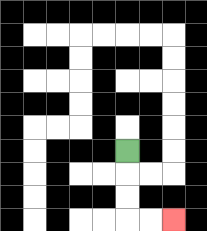{'start': '[5, 6]', 'end': '[7, 9]', 'path_directions': 'D,D,D,R,R', 'path_coordinates': '[[5, 6], [5, 7], [5, 8], [5, 9], [6, 9], [7, 9]]'}